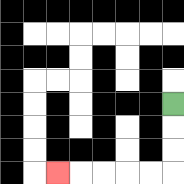{'start': '[7, 4]', 'end': '[2, 7]', 'path_directions': 'D,D,D,L,L,L,L,L', 'path_coordinates': '[[7, 4], [7, 5], [7, 6], [7, 7], [6, 7], [5, 7], [4, 7], [3, 7], [2, 7]]'}